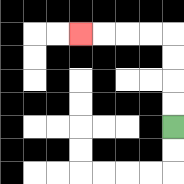{'start': '[7, 5]', 'end': '[3, 1]', 'path_directions': 'U,U,U,U,L,L,L,L', 'path_coordinates': '[[7, 5], [7, 4], [7, 3], [7, 2], [7, 1], [6, 1], [5, 1], [4, 1], [3, 1]]'}